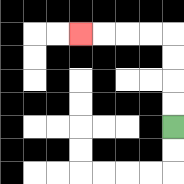{'start': '[7, 5]', 'end': '[3, 1]', 'path_directions': 'U,U,U,U,L,L,L,L', 'path_coordinates': '[[7, 5], [7, 4], [7, 3], [7, 2], [7, 1], [6, 1], [5, 1], [4, 1], [3, 1]]'}